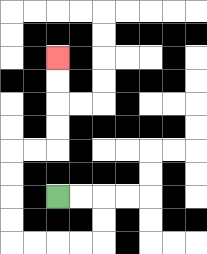{'start': '[2, 8]', 'end': '[2, 2]', 'path_directions': 'R,R,D,D,L,L,L,L,U,U,U,U,R,R,U,U,U,U', 'path_coordinates': '[[2, 8], [3, 8], [4, 8], [4, 9], [4, 10], [3, 10], [2, 10], [1, 10], [0, 10], [0, 9], [0, 8], [0, 7], [0, 6], [1, 6], [2, 6], [2, 5], [2, 4], [2, 3], [2, 2]]'}